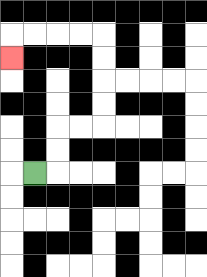{'start': '[1, 7]', 'end': '[0, 2]', 'path_directions': 'R,U,U,R,R,U,U,U,U,L,L,L,L,D', 'path_coordinates': '[[1, 7], [2, 7], [2, 6], [2, 5], [3, 5], [4, 5], [4, 4], [4, 3], [4, 2], [4, 1], [3, 1], [2, 1], [1, 1], [0, 1], [0, 2]]'}